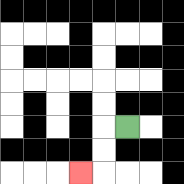{'start': '[5, 5]', 'end': '[3, 7]', 'path_directions': 'L,D,D,L', 'path_coordinates': '[[5, 5], [4, 5], [4, 6], [4, 7], [3, 7]]'}